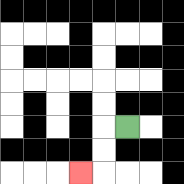{'start': '[5, 5]', 'end': '[3, 7]', 'path_directions': 'L,D,D,L', 'path_coordinates': '[[5, 5], [4, 5], [4, 6], [4, 7], [3, 7]]'}